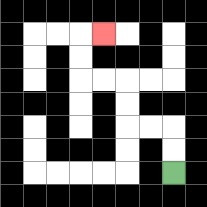{'start': '[7, 7]', 'end': '[4, 1]', 'path_directions': 'U,U,L,L,U,U,L,L,U,U,R', 'path_coordinates': '[[7, 7], [7, 6], [7, 5], [6, 5], [5, 5], [5, 4], [5, 3], [4, 3], [3, 3], [3, 2], [3, 1], [4, 1]]'}